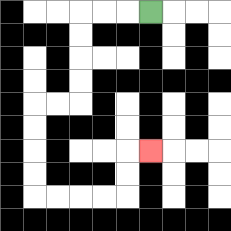{'start': '[6, 0]', 'end': '[6, 6]', 'path_directions': 'L,L,L,D,D,D,D,L,L,D,D,D,D,R,R,R,R,U,U,R', 'path_coordinates': '[[6, 0], [5, 0], [4, 0], [3, 0], [3, 1], [3, 2], [3, 3], [3, 4], [2, 4], [1, 4], [1, 5], [1, 6], [1, 7], [1, 8], [2, 8], [3, 8], [4, 8], [5, 8], [5, 7], [5, 6], [6, 6]]'}